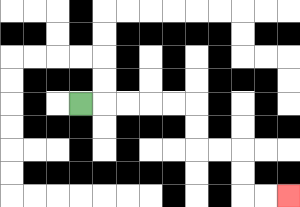{'start': '[3, 4]', 'end': '[12, 8]', 'path_directions': 'R,R,R,R,R,D,D,R,R,D,D,R,R', 'path_coordinates': '[[3, 4], [4, 4], [5, 4], [6, 4], [7, 4], [8, 4], [8, 5], [8, 6], [9, 6], [10, 6], [10, 7], [10, 8], [11, 8], [12, 8]]'}